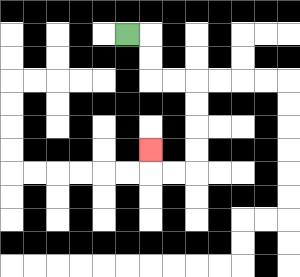{'start': '[5, 1]', 'end': '[6, 6]', 'path_directions': 'R,D,D,R,R,D,D,D,D,L,L,U', 'path_coordinates': '[[5, 1], [6, 1], [6, 2], [6, 3], [7, 3], [8, 3], [8, 4], [8, 5], [8, 6], [8, 7], [7, 7], [6, 7], [6, 6]]'}